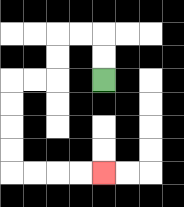{'start': '[4, 3]', 'end': '[4, 7]', 'path_directions': 'U,U,L,L,D,D,L,L,D,D,D,D,R,R,R,R', 'path_coordinates': '[[4, 3], [4, 2], [4, 1], [3, 1], [2, 1], [2, 2], [2, 3], [1, 3], [0, 3], [0, 4], [0, 5], [0, 6], [0, 7], [1, 7], [2, 7], [3, 7], [4, 7]]'}